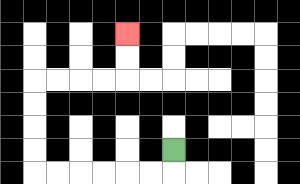{'start': '[7, 6]', 'end': '[5, 1]', 'path_directions': 'D,L,L,L,L,L,L,U,U,U,U,R,R,R,R,U,U', 'path_coordinates': '[[7, 6], [7, 7], [6, 7], [5, 7], [4, 7], [3, 7], [2, 7], [1, 7], [1, 6], [1, 5], [1, 4], [1, 3], [2, 3], [3, 3], [4, 3], [5, 3], [5, 2], [5, 1]]'}